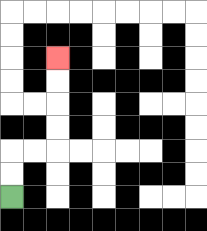{'start': '[0, 8]', 'end': '[2, 2]', 'path_directions': 'U,U,R,R,U,U,U,U', 'path_coordinates': '[[0, 8], [0, 7], [0, 6], [1, 6], [2, 6], [2, 5], [2, 4], [2, 3], [2, 2]]'}